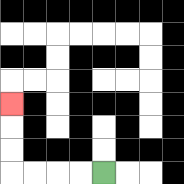{'start': '[4, 7]', 'end': '[0, 4]', 'path_directions': 'L,L,L,L,U,U,U', 'path_coordinates': '[[4, 7], [3, 7], [2, 7], [1, 7], [0, 7], [0, 6], [0, 5], [0, 4]]'}